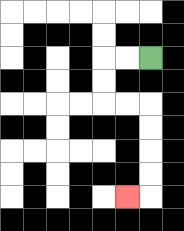{'start': '[6, 2]', 'end': '[5, 8]', 'path_directions': 'L,L,D,D,R,R,D,D,D,D,L', 'path_coordinates': '[[6, 2], [5, 2], [4, 2], [4, 3], [4, 4], [5, 4], [6, 4], [6, 5], [6, 6], [6, 7], [6, 8], [5, 8]]'}